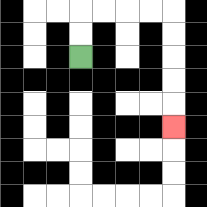{'start': '[3, 2]', 'end': '[7, 5]', 'path_directions': 'U,U,R,R,R,R,D,D,D,D,D', 'path_coordinates': '[[3, 2], [3, 1], [3, 0], [4, 0], [5, 0], [6, 0], [7, 0], [7, 1], [7, 2], [7, 3], [7, 4], [7, 5]]'}